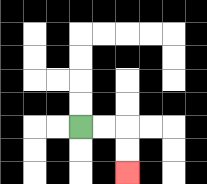{'start': '[3, 5]', 'end': '[5, 7]', 'path_directions': 'R,R,D,D', 'path_coordinates': '[[3, 5], [4, 5], [5, 5], [5, 6], [5, 7]]'}